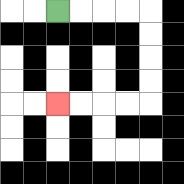{'start': '[2, 0]', 'end': '[2, 4]', 'path_directions': 'R,R,R,R,D,D,D,D,L,L,L,L', 'path_coordinates': '[[2, 0], [3, 0], [4, 0], [5, 0], [6, 0], [6, 1], [6, 2], [6, 3], [6, 4], [5, 4], [4, 4], [3, 4], [2, 4]]'}